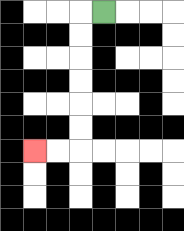{'start': '[4, 0]', 'end': '[1, 6]', 'path_directions': 'L,D,D,D,D,D,D,L,L', 'path_coordinates': '[[4, 0], [3, 0], [3, 1], [3, 2], [3, 3], [3, 4], [3, 5], [3, 6], [2, 6], [1, 6]]'}